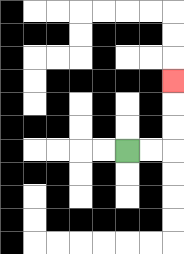{'start': '[5, 6]', 'end': '[7, 3]', 'path_directions': 'R,R,U,U,U', 'path_coordinates': '[[5, 6], [6, 6], [7, 6], [7, 5], [7, 4], [7, 3]]'}